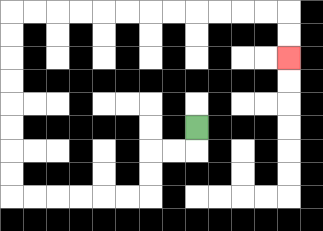{'start': '[8, 5]', 'end': '[12, 2]', 'path_directions': 'D,L,L,D,D,L,L,L,L,L,L,U,U,U,U,U,U,U,U,R,R,R,R,R,R,R,R,R,R,R,R,D,D', 'path_coordinates': '[[8, 5], [8, 6], [7, 6], [6, 6], [6, 7], [6, 8], [5, 8], [4, 8], [3, 8], [2, 8], [1, 8], [0, 8], [0, 7], [0, 6], [0, 5], [0, 4], [0, 3], [0, 2], [0, 1], [0, 0], [1, 0], [2, 0], [3, 0], [4, 0], [5, 0], [6, 0], [7, 0], [8, 0], [9, 0], [10, 0], [11, 0], [12, 0], [12, 1], [12, 2]]'}